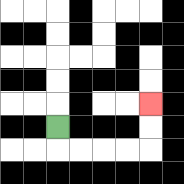{'start': '[2, 5]', 'end': '[6, 4]', 'path_directions': 'D,R,R,R,R,U,U', 'path_coordinates': '[[2, 5], [2, 6], [3, 6], [4, 6], [5, 6], [6, 6], [6, 5], [6, 4]]'}